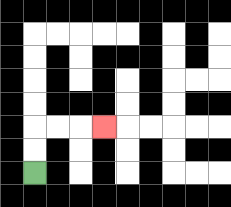{'start': '[1, 7]', 'end': '[4, 5]', 'path_directions': 'U,U,R,R,R', 'path_coordinates': '[[1, 7], [1, 6], [1, 5], [2, 5], [3, 5], [4, 5]]'}